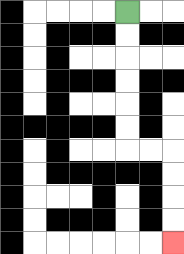{'start': '[5, 0]', 'end': '[7, 10]', 'path_directions': 'D,D,D,D,D,D,R,R,D,D,D,D', 'path_coordinates': '[[5, 0], [5, 1], [5, 2], [5, 3], [5, 4], [5, 5], [5, 6], [6, 6], [7, 6], [7, 7], [7, 8], [7, 9], [7, 10]]'}